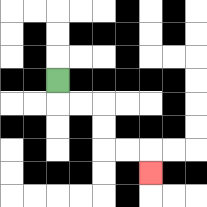{'start': '[2, 3]', 'end': '[6, 7]', 'path_directions': 'D,R,R,D,D,R,R,D', 'path_coordinates': '[[2, 3], [2, 4], [3, 4], [4, 4], [4, 5], [4, 6], [5, 6], [6, 6], [6, 7]]'}